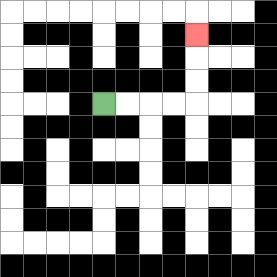{'start': '[4, 4]', 'end': '[8, 1]', 'path_directions': 'R,R,R,R,U,U,U', 'path_coordinates': '[[4, 4], [5, 4], [6, 4], [7, 4], [8, 4], [8, 3], [8, 2], [8, 1]]'}